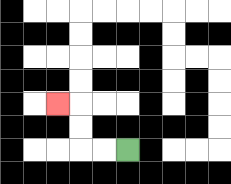{'start': '[5, 6]', 'end': '[2, 4]', 'path_directions': 'L,L,U,U,L', 'path_coordinates': '[[5, 6], [4, 6], [3, 6], [3, 5], [3, 4], [2, 4]]'}